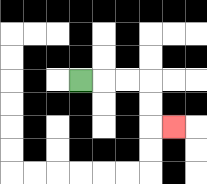{'start': '[3, 3]', 'end': '[7, 5]', 'path_directions': 'R,R,R,D,D,R', 'path_coordinates': '[[3, 3], [4, 3], [5, 3], [6, 3], [6, 4], [6, 5], [7, 5]]'}